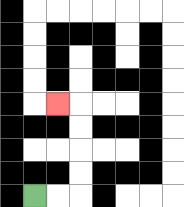{'start': '[1, 8]', 'end': '[2, 4]', 'path_directions': 'R,R,U,U,U,U,L', 'path_coordinates': '[[1, 8], [2, 8], [3, 8], [3, 7], [3, 6], [3, 5], [3, 4], [2, 4]]'}